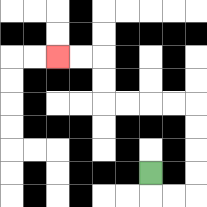{'start': '[6, 7]', 'end': '[2, 2]', 'path_directions': 'D,R,R,U,U,U,U,L,L,L,L,U,U,L,L', 'path_coordinates': '[[6, 7], [6, 8], [7, 8], [8, 8], [8, 7], [8, 6], [8, 5], [8, 4], [7, 4], [6, 4], [5, 4], [4, 4], [4, 3], [4, 2], [3, 2], [2, 2]]'}